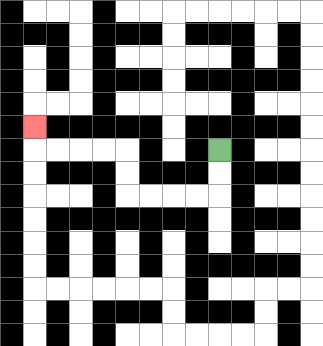{'start': '[9, 6]', 'end': '[1, 5]', 'path_directions': 'D,D,L,L,L,L,U,U,L,L,L,L,U', 'path_coordinates': '[[9, 6], [9, 7], [9, 8], [8, 8], [7, 8], [6, 8], [5, 8], [5, 7], [5, 6], [4, 6], [3, 6], [2, 6], [1, 6], [1, 5]]'}